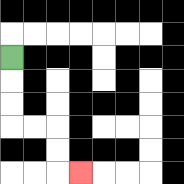{'start': '[0, 2]', 'end': '[3, 7]', 'path_directions': 'D,D,D,R,R,D,D,R', 'path_coordinates': '[[0, 2], [0, 3], [0, 4], [0, 5], [1, 5], [2, 5], [2, 6], [2, 7], [3, 7]]'}